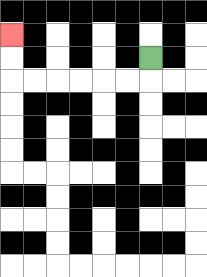{'start': '[6, 2]', 'end': '[0, 1]', 'path_directions': 'D,L,L,L,L,L,L,U,U', 'path_coordinates': '[[6, 2], [6, 3], [5, 3], [4, 3], [3, 3], [2, 3], [1, 3], [0, 3], [0, 2], [0, 1]]'}